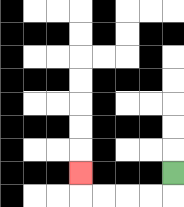{'start': '[7, 7]', 'end': '[3, 7]', 'path_directions': 'D,L,L,L,L,U', 'path_coordinates': '[[7, 7], [7, 8], [6, 8], [5, 8], [4, 8], [3, 8], [3, 7]]'}